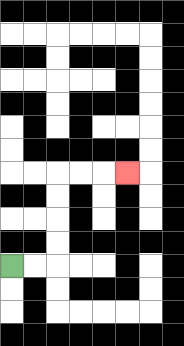{'start': '[0, 11]', 'end': '[5, 7]', 'path_directions': 'R,R,U,U,U,U,R,R,R', 'path_coordinates': '[[0, 11], [1, 11], [2, 11], [2, 10], [2, 9], [2, 8], [2, 7], [3, 7], [4, 7], [5, 7]]'}